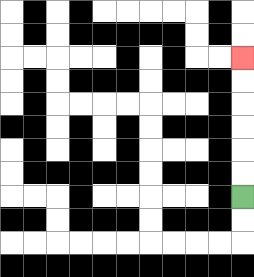{'start': '[10, 8]', 'end': '[10, 2]', 'path_directions': 'U,U,U,U,U,U', 'path_coordinates': '[[10, 8], [10, 7], [10, 6], [10, 5], [10, 4], [10, 3], [10, 2]]'}